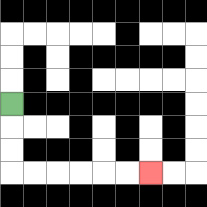{'start': '[0, 4]', 'end': '[6, 7]', 'path_directions': 'D,D,D,R,R,R,R,R,R', 'path_coordinates': '[[0, 4], [0, 5], [0, 6], [0, 7], [1, 7], [2, 7], [3, 7], [4, 7], [5, 7], [6, 7]]'}